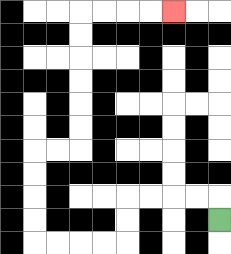{'start': '[9, 9]', 'end': '[7, 0]', 'path_directions': 'U,L,L,L,L,D,D,L,L,L,L,U,U,U,U,R,R,U,U,U,U,U,U,R,R,R,R', 'path_coordinates': '[[9, 9], [9, 8], [8, 8], [7, 8], [6, 8], [5, 8], [5, 9], [5, 10], [4, 10], [3, 10], [2, 10], [1, 10], [1, 9], [1, 8], [1, 7], [1, 6], [2, 6], [3, 6], [3, 5], [3, 4], [3, 3], [3, 2], [3, 1], [3, 0], [4, 0], [5, 0], [6, 0], [7, 0]]'}